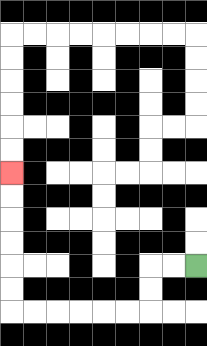{'start': '[8, 11]', 'end': '[0, 7]', 'path_directions': 'L,L,D,D,L,L,L,L,L,L,U,U,U,U,U,U', 'path_coordinates': '[[8, 11], [7, 11], [6, 11], [6, 12], [6, 13], [5, 13], [4, 13], [3, 13], [2, 13], [1, 13], [0, 13], [0, 12], [0, 11], [0, 10], [0, 9], [0, 8], [0, 7]]'}